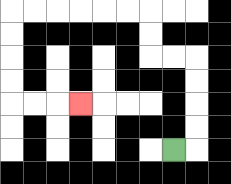{'start': '[7, 6]', 'end': '[3, 4]', 'path_directions': 'R,U,U,U,U,L,L,U,U,L,L,L,L,L,L,D,D,D,D,R,R,R', 'path_coordinates': '[[7, 6], [8, 6], [8, 5], [8, 4], [8, 3], [8, 2], [7, 2], [6, 2], [6, 1], [6, 0], [5, 0], [4, 0], [3, 0], [2, 0], [1, 0], [0, 0], [0, 1], [0, 2], [0, 3], [0, 4], [1, 4], [2, 4], [3, 4]]'}